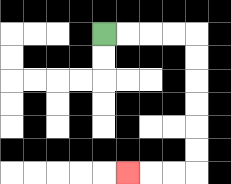{'start': '[4, 1]', 'end': '[5, 7]', 'path_directions': 'R,R,R,R,D,D,D,D,D,D,L,L,L', 'path_coordinates': '[[4, 1], [5, 1], [6, 1], [7, 1], [8, 1], [8, 2], [8, 3], [8, 4], [8, 5], [8, 6], [8, 7], [7, 7], [6, 7], [5, 7]]'}